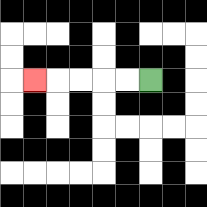{'start': '[6, 3]', 'end': '[1, 3]', 'path_directions': 'L,L,L,L,L', 'path_coordinates': '[[6, 3], [5, 3], [4, 3], [3, 3], [2, 3], [1, 3]]'}